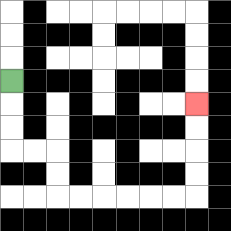{'start': '[0, 3]', 'end': '[8, 4]', 'path_directions': 'D,D,D,R,R,D,D,R,R,R,R,R,R,U,U,U,U', 'path_coordinates': '[[0, 3], [0, 4], [0, 5], [0, 6], [1, 6], [2, 6], [2, 7], [2, 8], [3, 8], [4, 8], [5, 8], [6, 8], [7, 8], [8, 8], [8, 7], [8, 6], [8, 5], [8, 4]]'}